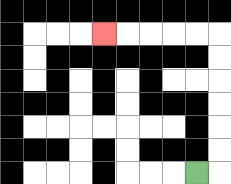{'start': '[8, 7]', 'end': '[4, 1]', 'path_directions': 'R,U,U,U,U,U,U,L,L,L,L,L', 'path_coordinates': '[[8, 7], [9, 7], [9, 6], [9, 5], [9, 4], [9, 3], [9, 2], [9, 1], [8, 1], [7, 1], [6, 1], [5, 1], [4, 1]]'}